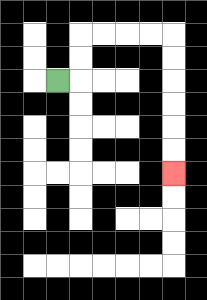{'start': '[2, 3]', 'end': '[7, 7]', 'path_directions': 'R,U,U,R,R,R,R,D,D,D,D,D,D', 'path_coordinates': '[[2, 3], [3, 3], [3, 2], [3, 1], [4, 1], [5, 1], [6, 1], [7, 1], [7, 2], [7, 3], [7, 4], [7, 5], [7, 6], [7, 7]]'}